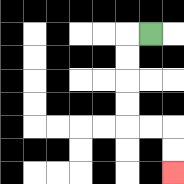{'start': '[6, 1]', 'end': '[7, 7]', 'path_directions': 'L,D,D,D,D,R,R,D,D', 'path_coordinates': '[[6, 1], [5, 1], [5, 2], [5, 3], [5, 4], [5, 5], [6, 5], [7, 5], [7, 6], [7, 7]]'}